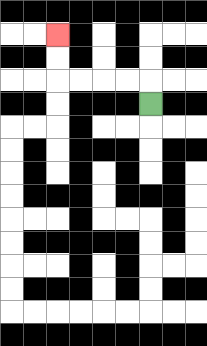{'start': '[6, 4]', 'end': '[2, 1]', 'path_directions': 'U,L,L,L,L,U,U', 'path_coordinates': '[[6, 4], [6, 3], [5, 3], [4, 3], [3, 3], [2, 3], [2, 2], [2, 1]]'}